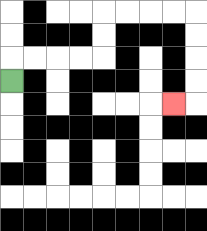{'start': '[0, 3]', 'end': '[7, 4]', 'path_directions': 'U,R,R,R,R,U,U,R,R,R,R,D,D,D,D,L', 'path_coordinates': '[[0, 3], [0, 2], [1, 2], [2, 2], [3, 2], [4, 2], [4, 1], [4, 0], [5, 0], [6, 0], [7, 0], [8, 0], [8, 1], [8, 2], [8, 3], [8, 4], [7, 4]]'}